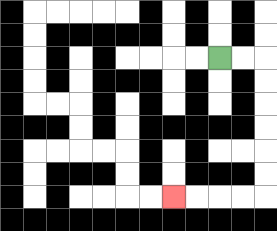{'start': '[9, 2]', 'end': '[7, 8]', 'path_directions': 'R,R,D,D,D,D,D,D,L,L,L,L', 'path_coordinates': '[[9, 2], [10, 2], [11, 2], [11, 3], [11, 4], [11, 5], [11, 6], [11, 7], [11, 8], [10, 8], [9, 8], [8, 8], [7, 8]]'}